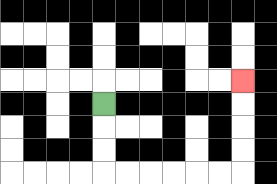{'start': '[4, 4]', 'end': '[10, 3]', 'path_directions': 'D,D,D,R,R,R,R,R,R,U,U,U,U', 'path_coordinates': '[[4, 4], [4, 5], [4, 6], [4, 7], [5, 7], [6, 7], [7, 7], [8, 7], [9, 7], [10, 7], [10, 6], [10, 5], [10, 4], [10, 3]]'}